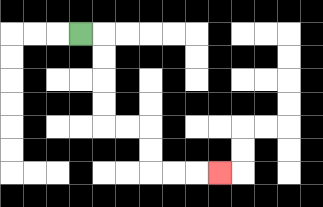{'start': '[3, 1]', 'end': '[9, 7]', 'path_directions': 'R,D,D,D,D,R,R,D,D,R,R,R', 'path_coordinates': '[[3, 1], [4, 1], [4, 2], [4, 3], [4, 4], [4, 5], [5, 5], [6, 5], [6, 6], [6, 7], [7, 7], [8, 7], [9, 7]]'}